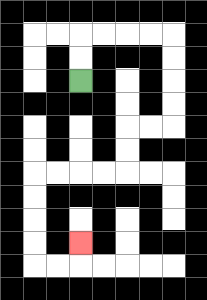{'start': '[3, 3]', 'end': '[3, 10]', 'path_directions': 'U,U,R,R,R,R,D,D,D,D,L,L,D,D,L,L,L,L,D,D,D,D,R,R,U', 'path_coordinates': '[[3, 3], [3, 2], [3, 1], [4, 1], [5, 1], [6, 1], [7, 1], [7, 2], [7, 3], [7, 4], [7, 5], [6, 5], [5, 5], [5, 6], [5, 7], [4, 7], [3, 7], [2, 7], [1, 7], [1, 8], [1, 9], [1, 10], [1, 11], [2, 11], [3, 11], [3, 10]]'}